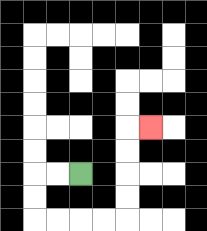{'start': '[3, 7]', 'end': '[6, 5]', 'path_directions': 'L,L,D,D,R,R,R,R,U,U,U,U,R', 'path_coordinates': '[[3, 7], [2, 7], [1, 7], [1, 8], [1, 9], [2, 9], [3, 9], [4, 9], [5, 9], [5, 8], [5, 7], [5, 6], [5, 5], [6, 5]]'}